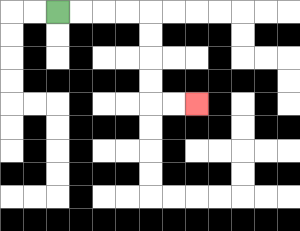{'start': '[2, 0]', 'end': '[8, 4]', 'path_directions': 'R,R,R,R,D,D,D,D,R,R', 'path_coordinates': '[[2, 0], [3, 0], [4, 0], [5, 0], [6, 0], [6, 1], [6, 2], [6, 3], [6, 4], [7, 4], [8, 4]]'}